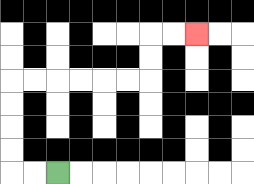{'start': '[2, 7]', 'end': '[8, 1]', 'path_directions': 'L,L,U,U,U,U,R,R,R,R,R,R,U,U,R,R', 'path_coordinates': '[[2, 7], [1, 7], [0, 7], [0, 6], [0, 5], [0, 4], [0, 3], [1, 3], [2, 3], [3, 3], [4, 3], [5, 3], [6, 3], [6, 2], [6, 1], [7, 1], [8, 1]]'}